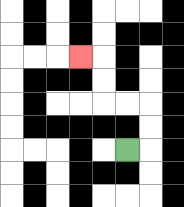{'start': '[5, 6]', 'end': '[3, 2]', 'path_directions': 'R,U,U,L,L,U,U,L', 'path_coordinates': '[[5, 6], [6, 6], [6, 5], [6, 4], [5, 4], [4, 4], [4, 3], [4, 2], [3, 2]]'}